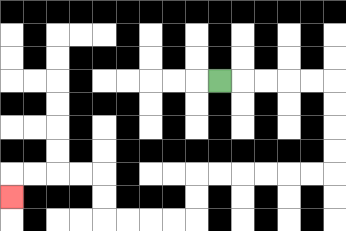{'start': '[9, 3]', 'end': '[0, 8]', 'path_directions': 'R,R,R,R,R,D,D,D,D,L,L,L,L,L,L,D,D,L,L,L,L,U,U,L,L,L,L,D', 'path_coordinates': '[[9, 3], [10, 3], [11, 3], [12, 3], [13, 3], [14, 3], [14, 4], [14, 5], [14, 6], [14, 7], [13, 7], [12, 7], [11, 7], [10, 7], [9, 7], [8, 7], [8, 8], [8, 9], [7, 9], [6, 9], [5, 9], [4, 9], [4, 8], [4, 7], [3, 7], [2, 7], [1, 7], [0, 7], [0, 8]]'}